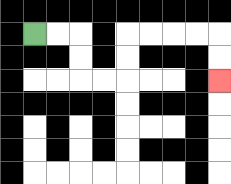{'start': '[1, 1]', 'end': '[9, 3]', 'path_directions': 'R,R,D,D,R,R,U,U,R,R,R,R,D,D', 'path_coordinates': '[[1, 1], [2, 1], [3, 1], [3, 2], [3, 3], [4, 3], [5, 3], [5, 2], [5, 1], [6, 1], [7, 1], [8, 1], [9, 1], [9, 2], [9, 3]]'}